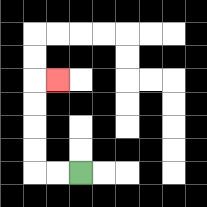{'start': '[3, 7]', 'end': '[2, 3]', 'path_directions': 'L,L,U,U,U,U,R', 'path_coordinates': '[[3, 7], [2, 7], [1, 7], [1, 6], [1, 5], [1, 4], [1, 3], [2, 3]]'}